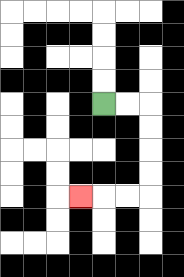{'start': '[4, 4]', 'end': '[3, 8]', 'path_directions': 'R,R,D,D,D,D,L,L,L', 'path_coordinates': '[[4, 4], [5, 4], [6, 4], [6, 5], [6, 6], [6, 7], [6, 8], [5, 8], [4, 8], [3, 8]]'}